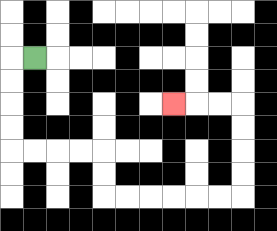{'start': '[1, 2]', 'end': '[7, 4]', 'path_directions': 'L,D,D,D,D,R,R,R,R,D,D,R,R,R,R,R,R,U,U,U,U,L,L,L', 'path_coordinates': '[[1, 2], [0, 2], [0, 3], [0, 4], [0, 5], [0, 6], [1, 6], [2, 6], [3, 6], [4, 6], [4, 7], [4, 8], [5, 8], [6, 8], [7, 8], [8, 8], [9, 8], [10, 8], [10, 7], [10, 6], [10, 5], [10, 4], [9, 4], [8, 4], [7, 4]]'}